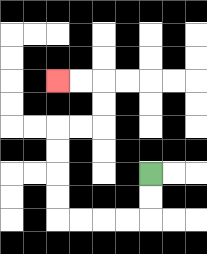{'start': '[6, 7]', 'end': '[2, 3]', 'path_directions': 'D,D,L,L,L,L,U,U,U,U,R,R,U,U,L,L', 'path_coordinates': '[[6, 7], [6, 8], [6, 9], [5, 9], [4, 9], [3, 9], [2, 9], [2, 8], [2, 7], [2, 6], [2, 5], [3, 5], [4, 5], [4, 4], [4, 3], [3, 3], [2, 3]]'}